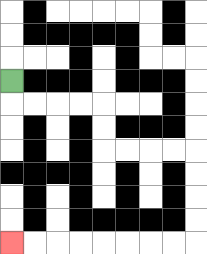{'start': '[0, 3]', 'end': '[0, 10]', 'path_directions': 'D,R,R,R,R,D,D,R,R,R,R,D,D,D,D,L,L,L,L,L,L,L,L', 'path_coordinates': '[[0, 3], [0, 4], [1, 4], [2, 4], [3, 4], [4, 4], [4, 5], [4, 6], [5, 6], [6, 6], [7, 6], [8, 6], [8, 7], [8, 8], [8, 9], [8, 10], [7, 10], [6, 10], [5, 10], [4, 10], [3, 10], [2, 10], [1, 10], [0, 10]]'}